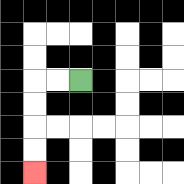{'start': '[3, 3]', 'end': '[1, 7]', 'path_directions': 'L,L,D,D,D,D', 'path_coordinates': '[[3, 3], [2, 3], [1, 3], [1, 4], [1, 5], [1, 6], [1, 7]]'}